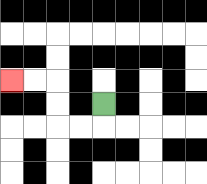{'start': '[4, 4]', 'end': '[0, 3]', 'path_directions': 'D,L,L,U,U,L,L', 'path_coordinates': '[[4, 4], [4, 5], [3, 5], [2, 5], [2, 4], [2, 3], [1, 3], [0, 3]]'}